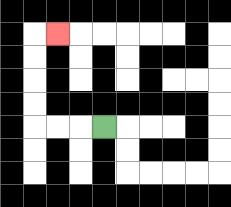{'start': '[4, 5]', 'end': '[2, 1]', 'path_directions': 'L,L,L,U,U,U,U,R', 'path_coordinates': '[[4, 5], [3, 5], [2, 5], [1, 5], [1, 4], [1, 3], [1, 2], [1, 1], [2, 1]]'}